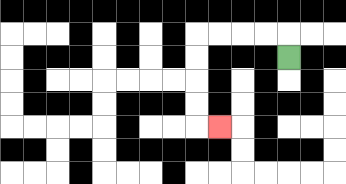{'start': '[12, 2]', 'end': '[9, 5]', 'path_directions': 'U,L,L,L,L,D,D,D,D,R', 'path_coordinates': '[[12, 2], [12, 1], [11, 1], [10, 1], [9, 1], [8, 1], [8, 2], [8, 3], [8, 4], [8, 5], [9, 5]]'}